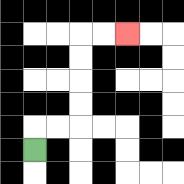{'start': '[1, 6]', 'end': '[5, 1]', 'path_directions': 'U,R,R,U,U,U,U,R,R', 'path_coordinates': '[[1, 6], [1, 5], [2, 5], [3, 5], [3, 4], [3, 3], [3, 2], [3, 1], [4, 1], [5, 1]]'}